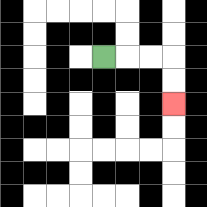{'start': '[4, 2]', 'end': '[7, 4]', 'path_directions': 'R,R,R,D,D', 'path_coordinates': '[[4, 2], [5, 2], [6, 2], [7, 2], [7, 3], [7, 4]]'}